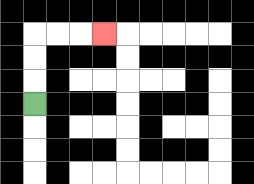{'start': '[1, 4]', 'end': '[4, 1]', 'path_directions': 'U,U,U,R,R,R', 'path_coordinates': '[[1, 4], [1, 3], [1, 2], [1, 1], [2, 1], [3, 1], [4, 1]]'}